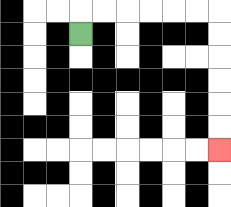{'start': '[3, 1]', 'end': '[9, 6]', 'path_directions': 'U,R,R,R,R,R,R,D,D,D,D,D,D', 'path_coordinates': '[[3, 1], [3, 0], [4, 0], [5, 0], [6, 0], [7, 0], [8, 0], [9, 0], [9, 1], [9, 2], [9, 3], [9, 4], [9, 5], [9, 6]]'}